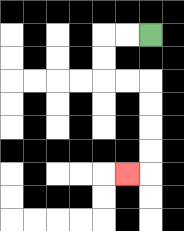{'start': '[6, 1]', 'end': '[5, 7]', 'path_directions': 'L,L,D,D,R,R,D,D,D,D,L', 'path_coordinates': '[[6, 1], [5, 1], [4, 1], [4, 2], [4, 3], [5, 3], [6, 3], [6, 4], [6, 5], [6, 6], [6, 7], [5, 7]]'}